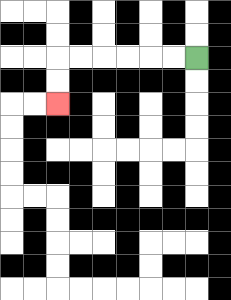{'start': '[8, 2]', 'end': '[2, 4]', 'path_directions': 'L,L,L,L,L,L,D,D', 'path_coordinates': '[[8, 2], [7, 2], [6, 2], [5, 2], [4, 2], [3, 2], [2, 2], [2, 3], [2, 4]]'}